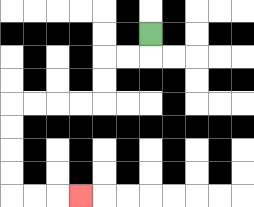{'start': '[6, 1]', 'end': '[3, 8]', 'path_directions': 'D,L,L,D,D,L,L,L,L,D,D,D,D,R,R,R', 'path_coordinates': '[[6, 1], [6, 2], [5, 2], [4, 2], [4, 3], [4, 4], [3, 4], [2, 4], [1, 4], [0, 4], [0, 5], [0, 6], [0, 7], [0, 8], [1, 8], [2, 8], [3, 8]]'}